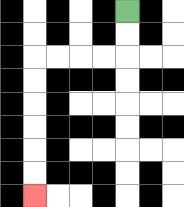{'start': '[5, 0]', 'end': '[1, 8]', 'path_directions': 'D,D,L,L,L,L,D,D,D,D,D,D', 'path_coordinates': '[[5, 0], [5, 1], [5, 2], [4, 2], [3, 2], [2, 2], [1, 2], [1, 3], [1, 4], [1, 5], [1, 6], [1, 7], [1, 8]]'}